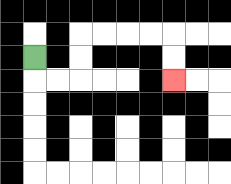{'start': '[1, 2]', 'end': '[7, 3]', 'path_directions': 'D,R,R,U,U,R,R,R,R,D,D', 'path_coordinates': '[[1, 2], [1, 3], [2, 3], [3, 3], [3, 2], [3, 1], [4, 1], [5, 1], [6, 1], [7, 1], [7, 2], [7, 3]]'}